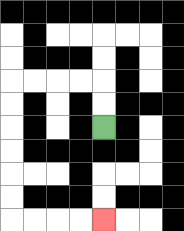{'start': '[4, 5]', 'end': '[4, 9]', 'path_directions': 'U,U,L,L,L,L,D,D,D,D,D,D,R,R,R,R', 'path_coordinates': '[[4, 5], [4, 4], [4, 3], [3, 3], [2, 3], [1, 3], [0, 3], [0, 4], [0, 5], [0, 6], [0, 7], [0, 8], [0, 9], [1, 9], [2, 9], [3, 9], [4, 9]]'}